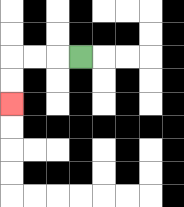{'start': '[3, 2]', 'end': '[0, 4]', 'path_directions': 'L,L,L,D,D', 'path_coordinates': '[[3, 2], [2, 2], [1, 2], [0, 2], [0, 3], [0, 4]]'}